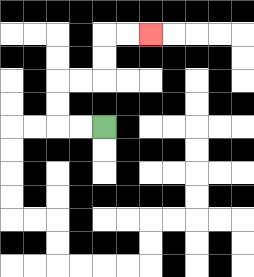{'start': '[4, 5]', 'end': '[6, 1]', 'path_directions': 'L,L,U,U,R,R,U,U,R,R', 'path_coordinates': '[[4, 5], [3, 5], [2, 5], [2, 4], [2, 3], [3, 3], [4, 3], [4, 2], [4, 1], [5, 1], [6, 1]]'}